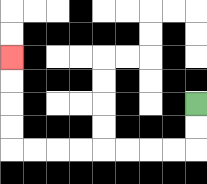{'start': '[8, 4]', 'end': '[0, 2]', 'path_directions': 'D,D,L,L,L,L,L,L,L,L,U,U,U,U', 'path_coordinates': '[[8, 4], [8, 5], [8, 6], [7, 6], [6, 6], [5, 6], [4, 6], [3, 6], [2, 6], [1, 6], [0, 6], [0, 5], [0, 4], [0, 3], [0, 2]]'}